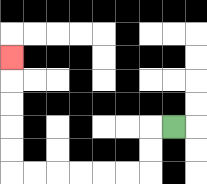{'start': '[7, 5]', 'end': '[0, 2]', 'path_directions': 'L,D,D,L,L,L,L,L,L,U,U,U,U,U', 'path_coordinates': '[[7, 5], [6, 5], [6, 6], [6, 7], [5, 7], [4, 7], [3, 7], [2, 7], [1, 7], [0, 7], [0, 6], [0, 5], [0, 4], [0, 3], [0, 2]]'}